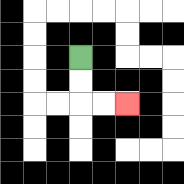{'start': '[3, 2]', 'end': '[5, 4]', 'path_directions': 'D,D,R,R', 'path_coordinates': '[[3, 2], [3, 3], [3, 4], [4, 4], [5, 4]]'}